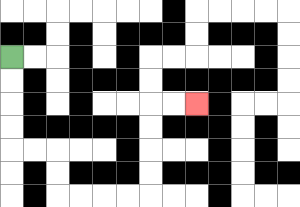{'start': '[0, 2]', 'end': '[8, 4]', 'path_directions': 'D,D,D,D,R,R,D,D,R,R,R,R,U,U,U,U,R,R', 'path_coordinates': '[[0, 2], [0, 3], [0, 4], [0, 5], [0, 6], [1, 6], [2, 6], [2, 7], [2, 8], [3, 8], [4, 8], [5, 8], [6, 8], [6, 7], [6, 6], [6, 5], [6, 4], [7, 4], [8, 4]]'}